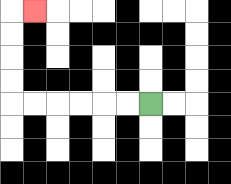{'start': '[6, 4]', 'end': '[1, 0]', 'path_directions': 'L,L,L,L,L,L,U,U,U,U,R', 'path_coordinates': '[[6, 4], [5, 4], [4, 4], [3, 4], [2, 4], [1, 4], [0, 4], [0, 3], [0, 2], [0, 1], [0, 0], [1, 0]]'}